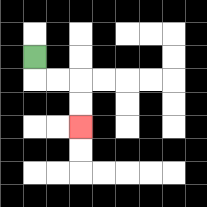{'start': '[1, 2]', 'end': '[3, 5]', 'path_directions': 'D,R,R,D,D', 'path_coordinates': '[[1, 2], [1, 3], [2, 3], [3, 3], [3, 4], [3, 5]]'}